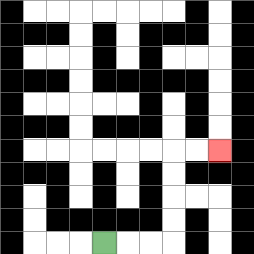{'start': '[4, 10]', 'end': '[9, 6]', 'path_directions': 'R,R,R,U,U,U,U,R,R', 'path_coordinates': '[[4, 10], [5, 10], [6, 10], [7, 10], [7, 9], [7, 8], [7, 7], [7, 6], [8, 6], [9, 6]]'}